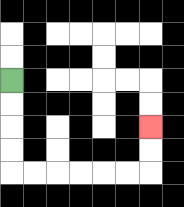{'start': '[0, 3]', 'end': '[6, 5]', 'path_directions': 'D,D,D,D,R,R,R,R,R,R,U,U', 'path_coordinates': '[[0, 3], [0, 4], [0, 5], [0, 6], [0, 7], [1, 7], [2, 7], [3, 7], [4, 7], [5, 7], [6, 7], [6, 6], [6, 5]]'}